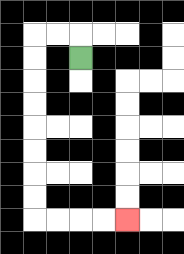{'start': '[3, 2]', 'end': '[5, 9]', 'path_directions': 'U,L,L,D,D,D,D,D,D,D,D,R,R,R,R', 'path_coordinates': '[[3, 2], [3, 1], [2, 1], [1, 1], [1, 2], [1, 3], [1, 4], [1, 5], [1, 6], [1, 7], [1, 8], [1, 9], [2, 9], [3, 9], [4, 9], [5, 9]]'}